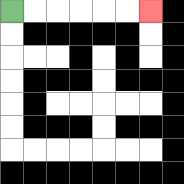{'start': '[0, 0]', 'end': '[6, 0]', 'path_directions': 'R,R,R,R,R,R', 'path_coordinates': '[[0, 0], [1, 0], [2, 0], [3, 0], [4, 0], [5, 0], [6, 0]]'}